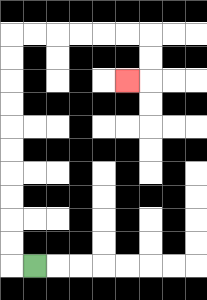{'start': '[1, 11]', 'end': '[5, 3]', 'path_directions': 'L,U,U,U,U,U,U,U,U,U,U,R,R,R,R,R,R,D,D,L', 'path_coordinates': '[[1, 11], [0, 11], [0, 10], [0, 9], [0, 8], [0, 7], [0, 6], [0, 5], [0, 4], [0, 3], [0, 2], [0, 1], [1, 1], [2, 1], [3, 1], [4, 1], [5, 1], [6, 1], [6, 2], [6, 3], [5, 3]]'}